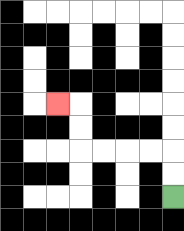{'start': '[7, 8]', 'end': '[2, 4]', 'path_directions': 'U,U,L,L,L,L,U,U,L', 'path_coordinates': '[[7, 8], [7, 7], [7, 6], [6, 6], [5, 6], [4, 6], [3, 6], [3, 5], [3, 4], [2, 4]]'}